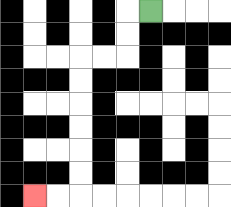{'start': '[6, 0]', 'end': '[1, 8]', 'path_directions': 'L,D,D,L,L,D,D,D,D,D,D,L,L', 'path_coordinates': '[[6, 0], [5, 0], [5, 1], [5, 2], [4, 2], [3, 2], [3, 3], [3, 4], [3, 5], [3, 6], [3, 7], [3, 8], [2, 8], [1, 8]]'}